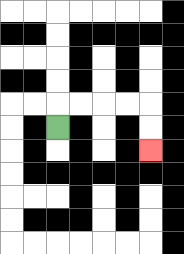{'start': '[2, 5]', 'end': '[6, 6]', 'path_directions': 'U,R,R,R,R,D,D', 'path_coordinates': '[[2, 5], [2, 4], [3, 4], [4, 4], [5, 4], [6, 4], [6, 5], [6, 6]]'}